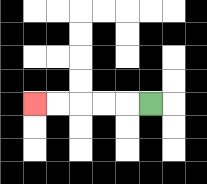{'start': '[6, 4]', 'end': '[1, 4]', 'path_directions': 'L,L,L,L,L', 'path_coordinates': '[[6, 4], [5, 4], [4, 4], [3, 4], [2, 4], [1, 4]]'}